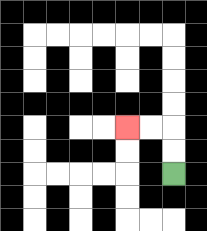{'start': '[7, 7]', 'end': '[5, 5]', 'path_directions': 'U,U,L,L', 'path_coordinates': '[[7, 7], [7, 6], [7, 5], [6, 5], [5, 5]]'}